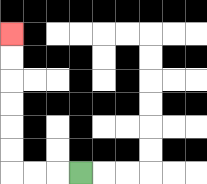{'start': '[3, 7]', 'end': '[0, 1]', 'path_directions': 'L,L,L,U,U,U,U,U,U', 'path_coordinates': '[[3, 7], [2, 7], [1, 7], [0, 7], [0, 6], [0, 5], [0, 4], [0, 3], [0, 2], [0, 1]]'}